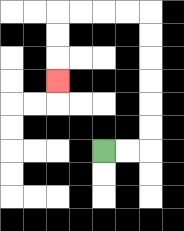{'start': '[4, 6]', 'end': '[2, 3]', 'path_directions': 'R,R,U,U,U,U,U,U,L,L,L,L,D,D,D', 'path_coordinates': '[[4, 6], [5, 6], [6, 6], [6, 5], [6, 4], [6, 3], [6, 2], [6, 1], [6, 0], [5, 0], [4, 0], [3, 0], [2, 0], [2, 1], [2, 2], [2, 3]]'}